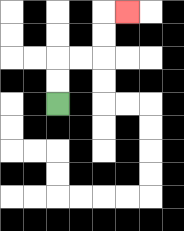{'start': '[2, 4]', 'end': '[5, 0]', 'path_directions': 'U,U,R,R,U,U,R', 'path_coordinates': '[[2, 4], [2, 3], [2, 2], [3, 2], [4, 2], [4, 1], [4, 0], [5, 0]]'}